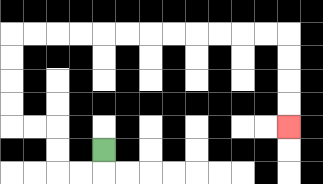{'start': '[4, 6]', 'end': '[12, 5]', 'path_directions': 'D,L,L,U,U,L,L,U,U,U,U,R,R,R,R,R,R,R,R,R,R,R,R,D,D,D,D', 'path_coordinates': '[[4, 6], [4, 7], [3, 7], [2, 7], [2, 6], [2, 5], [1, 5], [0, 5], [0, 4], [0, 3], [0, 2], [0, 1], [1, 1], [2, 1], [3, 1], [4, 1], [5, 1], [6, 1], [7, 1], [8, 1], [9, 1], [10, 1], [11, 1], [12, 1], [12, 2], [12, 3], [12, 4], [12, 5]]'}